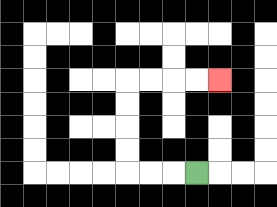{'start': '[8, 7]', 'end': '[9, 3]', 'path_directions': 'L,L,L,U,U,U,U,R,R,R,R', 'path_coordinates': '[[8, 7], [7, 7], [6, 7], [5, 7], [5, 6], [5, 5], [5, 4], [5, 3], [6, 3], [7, 3], [8, 3], [9, 3]]'}